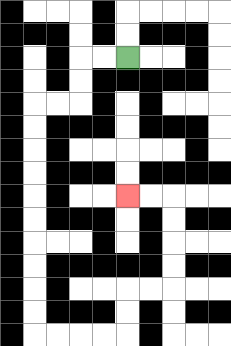{'start': '[5, 2]', 'end': '[5, 8]', 'path_directions': 'L,L,D,D,L,L,D,D,D,D,D,D,D,D,D,D,R,R,R,R,U,U,R,R,U,U,U,U,L,L', 'path_coordinates': '[[5, 2], [4, 2], [3, 2], [3, 3], [3, 4], [2, 4], [1, 4], [1, 5], [1, 6], [1, 7], [1, 8], [1, 9], [1, 10], [1, 11], [1, 12], [1, 13], [1, 14], [2, 14], [3, 14], [4, 14], [5, 14], [5, 13], [5, 12], [6, 12], [7, 12], [7, 11], [7, 10], [7, 9], [7, 8], [6, 8], [5, 8]]'}